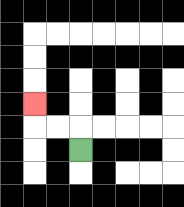{'start': '[3, 6]', 'end': '[1, 4]', 'path_directions': 'U,L,L,U', 'path_coordinates': '[[3, 6], [3, 5], [2, 5], [1, 5], [1, 4]]'}